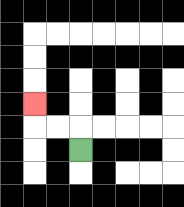{'start': '[3, 6]', 'end': '[1, 4]', 'path_directions': 'U,L,L,U', 'path_coordinates': '[[3, 6], [3, 5], [2, 5], [1, 5], [1, 4]]'}